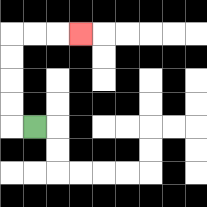{'start': '[1, 5]', 'end': '[3, 1]', 'path_directions': 'L,U,U,U,U,R,R,R', 'path_coordinates': '[[1, 5], [0, 5], [0, 4], [0, 3], [0, 2], [0, 1], [1, 1], [2, 1], [3, 1]]'}